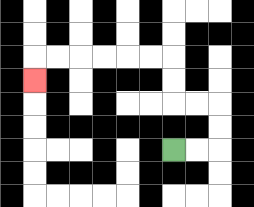{'start': '[7, 6]', 'end': '[1, 3]', 'path_directions': 'R,R,U,U,L,L,U,U,L,L,L,L,L,L,D', 'path_coordinates': '[[7, 6], [8, 6], [9, 6], [9, 5], [9, 4], [8, 4], [7, 4], [7, 3], [7, 2], [6, 2], [5, 2], [4, 2], [3, 2], [2, 2], [1, 2], [1, 3]]'}